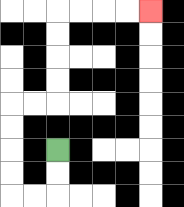{'start': '[2, 6]', 'end': '[6, 0]', 'path_directions': 'D,D,L,L,U,U,U,U,R,R,U,U,U,U,R,R,R,R', 'path_coordinates': '[[2, 6], [2, 7], [2, 8], [1, 8], [0, 8], [0, 7], [0, 6], [0, 5], [0, 4], [1, 4], [2, 4], [2, 3], [2, 2], [2, 1], [2, 0], [3, 0], [4, 0], [5, 0], [6, 0]]'}